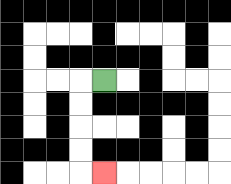{'start': '[4, 3]', 'end': '[4, 7]', 'path_directions': 'L,D,D,D,D,R', 'path_coordinates': '[[4, 3], [3, 3], [3, 4], [3, 5], [3, 6], [3, 7], [4, 7]]'}